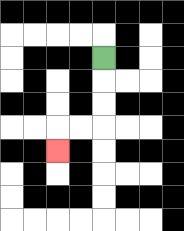{'start': '[4, 2]', 'end': '[2, 6]', 'path_directions': 'D,D,D,L,L,D', 'path_coordinates': '[[4, 2], [4, 3], [4, 4], [4, 5], [3, 5], [2, 5], [2, 6]]'}